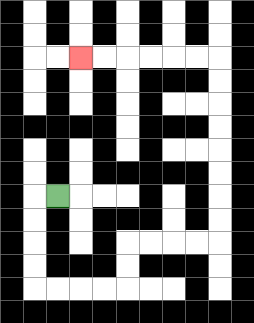{'start': '[2, 8]', 'end': '[3, 2]', 'path_directions': 'L,D,D,D,D,R,R,R,R,U,U,R,R,R,R,U,U,U,U,U,U,U,U,L,L,L,L,L,L', 'path_coordinates': '[[2, 8], [1, 8], [1, 9], [1, 10], [1, 11], [1, 12], [2, 12], [3, 12], [4, 12], [5, 12], [5, 11], [5, 10], [6, 10], [7, 10], [8, 10], [9, 10], [9, 9], [9, 8], [9, 7], [9, 6], [9, 5], [9, 4], [9, 3], [9, 2], [8, 2], [7, 2], [6, 2], [5, 2], [4, 2], [3, 2]]'}